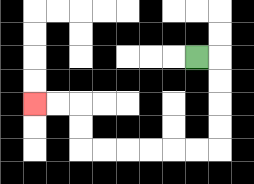{'start': '[8, 2]', 'end': '[1, 4]', 'path_directions': 'R,D,D,D,D,L,L,L,L,L,L,U,U,L,L', 'path_coordinates': '[[8, 2], [9, 2], [9, 3], [9, 4], [9, 5], [9, 6], [8, 6], [7, 6], [6, 6], [5, 6], [4, 6], [3, 6], [3, 5], [3, 4], [2, 4], [1, 4]]'}